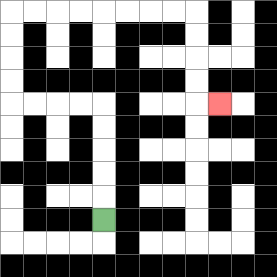{'start': '[4, 9]', 'end': '[9, 4]', 'path_directions': 'U,U,U,U,U,L,L,L,L,U,U,U,U,R,R,R,R,R,R,R,R,D,D,D,D,R', 'path_coordinates': '[[4, 9], [4, 8], [4, 7], [4, 6], [4, 5], [4, 4], [3, 4], [2, 4], [1, 4], [0, 4], [0, 3], [0, 2], [0, 1], [0, 0], [1, 0], [2, 0], [3, 0], [4, 0], [5, 0], [6, 0], [7, 0], [8, 0], [8, 1], [8, 2], [8, 3], [8, 4], [9, 4]]'}